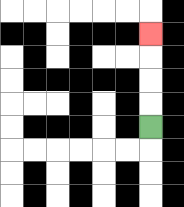{'start': '[6, 5]', 'end': '[6, 1]', 'path_directions': 'U,U,U,U', 'path_coordinates': '[[6, 5], [6, 4], [6, 3], [6, 2], [6, 1]]'}